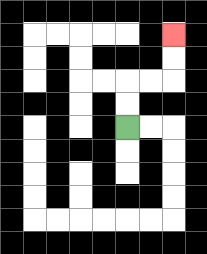{'start': '[5, 5]', 'end': '[7, 1]', 'path_directions': 'U,U,R,R,U,U', 'path_coordinates': '[[5, 5], [5, 4], [5, 3], [6, 3], [7, 3], [7, 2], [7, 1]]'}